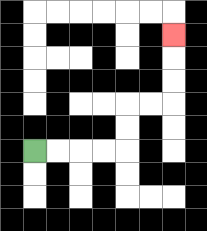{'start': '[1, 6]', 'end': '[7, 1]', 'path_directions': 'R,R,R,R,U,U,R,R,U,U,U', 'path_coordinates': '[[1, 6], [2, 6], [3, 6], [4, 6], [5, 6], [5, 5], [5, 4], [6, 4], [7, 4], [7, 3], [7, 2], [7, 1]]'}